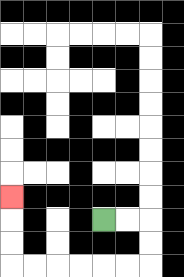{'start': '[4, 9]', 'end': '[0, 8]', 'path_directions': 'R,R,D,D,L,L,L,L,L,L,U,U,U', 'path_coordinates': '[[4, 9], [5, 9], [6, 9], [6, 10], [6, 11], [5, 11], [4, 11], [3, 11], [2, 11], [1, 11], [0, 11], [0, 10], [0, 9], [0, 8]]'}